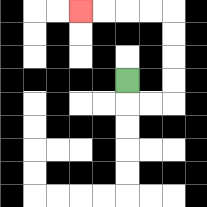{'start': '[5, 3]', 'end': '[3, 0]', 'path_directions': 'D,R,R,U,U,U,U,L,L,L,L', 'path_coordinates': '[[5, 3], [5, 4], [6, 4], [7, 4], [7, 3], [7, 2], [7, 1], [7, 0], [6, 0], [5, 0], [4, 0], [3, 0]]'}